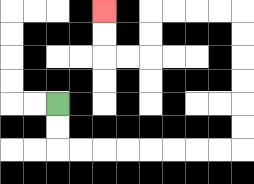{'start': '[2, 4]', 'end': '[4, 0]', 'path_directions': 'D,D,R,R,R,R,R,R,R,R,U,U,U,U,U,U,L,L,L,L,D,D,L,L,U,U', 'path_coordinates': '[[2, 4], [2, 5], [2, 6], [3, 6], [4, 6], [5, 6], [6, 6], [7, 6], [8, 6], [9, 6], [10, 6], [10, 5], [10, 4], [10, 3], [10, 2], [10, 1], [10, 0], [9, 0], [8, 0], [7, 0], [6, 0], [6, 1], [6, 2], [5, 2], [4, 2], [4, 1], [4, 0]]'}